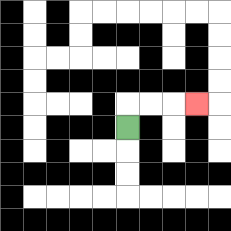{'start': '[5, 5]', 'end': '[8, 4]', 'path_directions': 'U,R,R,R', 'path_coordinates': '[[5, 5], [5, 4], [6, 4], [7, 4], [8, 4]]'}